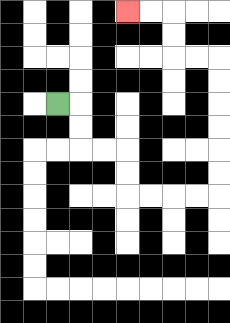{'start': '[2, 4]', 'end': '[5, 0]', 'path_directions': 'R,D,D,R,R,D,D,R,R,R,R,U,U,U,U,U,U,L,L,U,U,L,L', 'path_coordinates': '[[2, 4], [3, 4], [3, 5], [3, 6], [4, 6], [5, 6], [5, 7], [5, 8], [6, 8], [7, 8], [8, 8], [9, 8], [9, 7], [9, 6], [9, 5], [9, 4], [9, 3], [9, 2], [8, 2], [7, 2], [7, 1], [7, 0], [6, 0], [5, 0]]'}